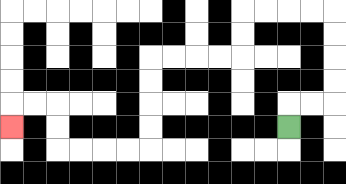{'start': '[12, 5]', 'end': '[0, 5]', 'path_directions': 'U,R,R,U,U,U,U,L,L,L,L,D,D,L,L,L,L,D,D,D,D,L,L,L,L,U,U,L,L,D', 'path_coordinates': '[[12, 5], [12, 4], [13, 4], [14, 4], [14, 3], [14, 2], [14, 1], [14, 0], [13, 0], [12, 0], [11, 0], [10, 0], [10, 1], [10, 2], [9, 2], [8, 2], [7, 2], [6, 2], [6, 3], [6, 4], [6, 5], [6, 6], [5, 6], [4, 6], [3, 6], [2, 6], [2, 5], [2, 4], [1, 4], [0, 4], [0, 5]]'}